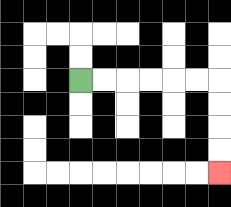{'start': '[3, 3]', 'end': '[9, 7]', 'path_directions': 'R,R,R,R,R,R,D,D,D,D', 'path_coordinates': '[[3, 3], [4, 3], [5, 3], [6, 3], [7, 3], [8, 3], [9, 3], [9, 4], [9, 5], [9, 6], [9, 7]]'}